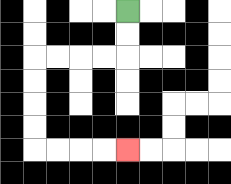{'start': '[5, 0]', 'end': '[5, 6]', 'path_directions': 'D,D,L,L,L,L,D,D,D,D,R,R,R,R', 'path_coordinates': '[[5, 0], [5, 1], [5, 2], [4, 2], [3, 2], [2, 2], [1, 2], [1, 3], [1, 4], [1, 5], [1, 6], [2, 6], [3, 6], [4, 6], [5, 6]]'}